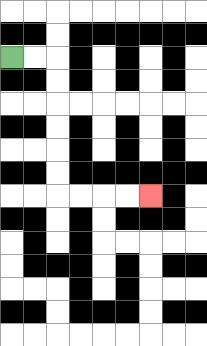{'start': '[0, 2]', 'end': '[6, 8]', 'path_directions': 'R,R,D,D,D,D,D,D,R,R,R,R', 'path_coordinates': '[[0, 2], [1, 2], [2, 2], [2, 3], [2, 4], [2, 5], [2, 6], [2, 7], [2, 8], [3, 8], [4, 8], [5, 8], [6, 8]]'}